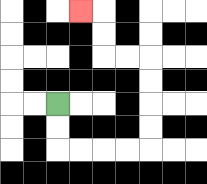{'start': '[2, 4]', 'end': '[3, 0]', 'path_directions': 'D,D,R,R,R,R,U,U,U,U,L,L,U,U,L', 'path_coordinates': '[[2, 4], [2, 5], [2, 6], [3, 6], [4, 6], [5, 6], [6, 6], [6, 5], [6, 4], [6, 3], [6, 2], [5, 2], [4, 2], [4, 1], [4, 0], [3, 0]]'}